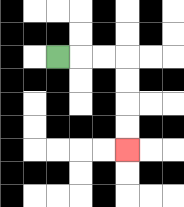{'start': '[2, 2]', 'end': '[5, 6]', 'path_directions': 'R,R,R,D,D,D,D', 'path_coordinates': '[[2, 2], [3, 2], [4, 2], [5, 2], [5, 3], [5, 4], [5, 5], [5, 6]]'}